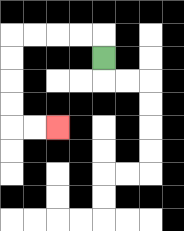{'start': '[4, 2]', 'end': '[2, 5]', 'path_directions': 'U,L,L,L,L,D,D,D,D,R,R', 'path_coordinates': '[[4, 2], [4, 1], [3, 1], [2, 1], [1, 1], [0, 1], [0, 2], [0, 3], [0, 4], [0, 5], [1, 5], [2, 5]]'}